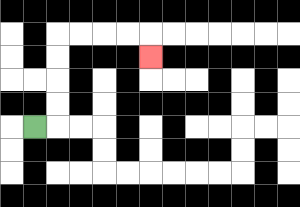{'start': '[1, 5]', 'end': '[6, 2]', 'path_directions': 'R,U,U,U,U,R,R,R,R,D', 'path_coordinates': '[[1, 5], [2, 5], [2, 4], [2, 3], [2, 2], [2, 1], [3, 1], [4, 1], [5, 1], [6, 1], [6, 2]]'}